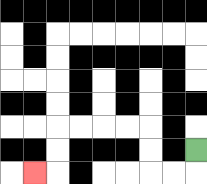{'start': '[8, 6]', 'end': '[1, 7]', 'path_directions': 'D,L,L,U,U,L,L,L,L,D,D,L', 'path_coordinates': '[[8, 6], [8, 7], [7, 7], [6, 7], [6, 6], [6, 5], [5, 5], [4, 5], [3, 5], [2, 5], [2, 6], [2, 7], [1, 7]]'}